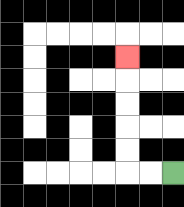{'start': '[7, 7]', 'end': '[5, 2]', 'path_directions': 'L,L,U,U,U,U,U', 'path_coordinates': '[[7, 7], [6, 7], [5, 7], [5, 6], [5, 5], [5, 4], [5, 3], [5, 2]]'}